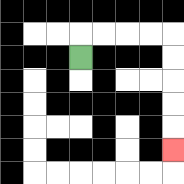{'start': '[3, 2]', 'end': '[7, 6]', 'path_directions': 'U,R,R,R,R,D,D,D,D,D', 'path_coordinates': '[[3, 2], [3, 1], [4, 1], [5, 1], [6, 1], [7, 1], [7, 2], [7, 3], [7, 4], [7, 5], [7, 6]]'}